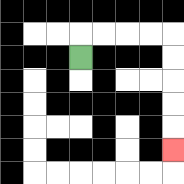{'start': '[3, 2]', 'end': '[7, 6]', 'path_directions': 'U,R,R,R,R,D,D,D,D,D', 'path_coordinates': '[[3, 2], [3, 1], [4, 1], [5, 1], [6, 1], [7, 1], [7, 2], [7, 3], [7, 4], [7, 5], [7, 6]]'}